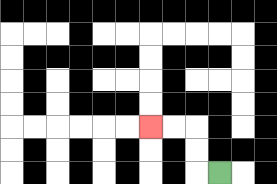{'start': '[9, 7]', 'end': '[6, 5]', 'path_directions': 'L,U,U,L,L', 'path_coordinates': '[[9, 7], [8, 7], [8, 6], [8, 5], [7, 5], [6, 5]]'}